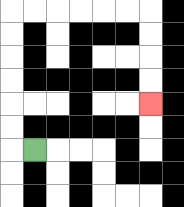{'start': '[1, 6]', 'end': '[6, 4]', 'path_directions': 'L,U,U,U,U,U,U,R,R,R,R,R,R,D,D,D,D', 'path_coordinates': '[[1, 6], [0, 6], [0, 5], [0, 4], [0, 3], [0, 2], [0, 1], [0, 0], [1, 0], [2, 0], [3, 0], [4, 0], [5, 0], [6, 0], [6, 1], [6, 2], [6, 3], [6, 4]]'}